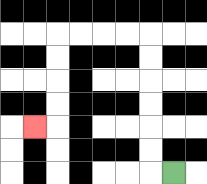{'start': '[7, 7]', 'end': '[1, 5]', 'path_directions': 'L,U,U,U,U,U,U,L,L,L,L,D,D,D,D,L', 'path_coordinates': '[[7, 7], [6, 7], [6, 6], [6, 5], [6, 4], [6, 3], [6, 2], [6, 1], [5, 1], [4, 1], [3, 1], [2, 1], [2, 2], [2, 3], [2, 4], [2, 5], [1, 5]]'}